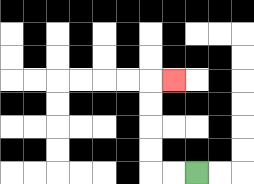{'start': '[8, 7]', 'end': '[7, 3]', 'path_directions': 'L,L,U,U,U,U,R', 'path_coordinates': '[[8, 7], [7, 7], [6, 7], [6, 6], [6, 5], [6, 4], [6, 3], [7, 3]]'}